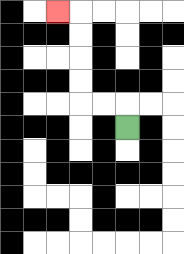{'start': '[5, 5]', 'end': '[2, 0]', 'path_directions': 'U,L,L,U,U,U,U,L', 'path_coordinates': '[[5, 5], [5, 4], [4, 4], [3, 4], [3, 3], [3, 2], [3, 1], [3, 0], [2, 0]]'}